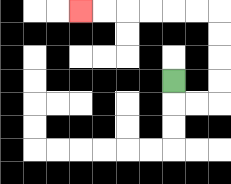{'start': '[7, 3]', 'end': '[3, 0]', 'path_directions': 'D,R,R,U,U,U,U,L,L,L,L,L,L', 'path_coordinates': '[[7, 3], [7, 4], [8, 4], [9, 4], [9, 3], [9, 2], [9, 1], [9, 0], [8, 0], [7, 0], [6, 0], [5, 0], [4, 0], [3, 0]]'}